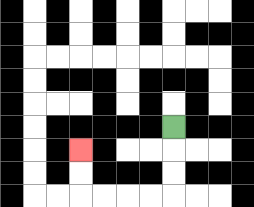{'start': '[7, 5]', 'end': '[3, 6]', 'path_directions': 'D,D,D,L,L,L,L,U,U', 'path_coordinates': '[[7, 5], [7, 6], [7, 7], [7, 8], [6, 8], [5, 8], [4, 8], [3, 8], [3, 7], [3, 6]]'}